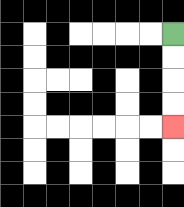{'start': '[7, 1]', 'end': '[7, 5]', 'path_directions': 'D,D,D,D', 'path_coordinates': '[[7, 1], [7, 2], [7, 3], [7, 4], [7, 5]]'}